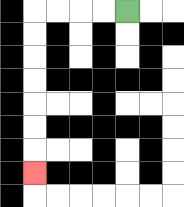{'start': '[5, 0]', 'end': '[1, 7]', 'path_directions': 'L,L,L,L,D,D,D,D,D,D,D', 'path_coordinates': '[[5, 0], [4, 0], [3, 0], [2, 0], [1, 0], [1, 1], [1, 2], [1, 3], [1, 4], [1, 5], [1, 6], [1, 7]]'}